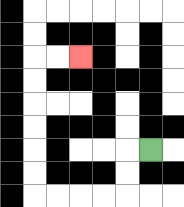{'start': '[6, 6]', 'end': '[3, 2]', 'path_directions': 'L,D,D,L,L,L,L,U,U,U,U,U,U,R,R', 'path_coordinates': '[[6, 6], [5, 6], [5, 7], [5, 8], [4, 8], [3, 8], [2, 8], [1, 8], [1, 7], [1, 6], [1, 5], [1, 4], [1, 3], [1, 2], [2, 2], [3, 2]]'}